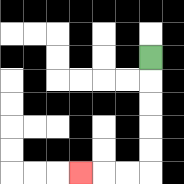{'start': '[6, 2]', 'end': '[3, 7]', 'path_directions': 'D,D,D,D,D,L,L,L', 'path_coordinates': '[[6, 2], [6, 3], [6, 4], [6, 5], [6, 6], [6, 7], [5, 7], [4, 7], [3, 7]]'}